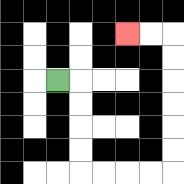{'start': '[2, 3]', 'end': '[5, 1]', 'path_directions': 'R,D,D,D,D,R,R,R,R,U,U,U,U,U,U,L,L', 'path_coordinates': '[[2, 3], [3, 3], [3, 4], [3, 5], [3, 6], [3, 7], [4, 7], [5, 7], [6, 7], [7, 7], [7, 6], [7, 5], [7, 4], [7, 3], [7, 2], [7, 1], [6, 1], [5, 1]]'}